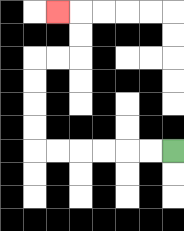{'start': '[7, 6]', 'end': '[2, 0]', 'path_directions': 'L,L,L,L,L,L,U,U,U,U,R,R,U,U,L', 'path_coordinates': '[[7, 6], [6, 6], [5, 6], [4, 6], [3, 6], [2, 6], [1, 6], [1, 5], [1, 4], [1, 3], [1, 2], [2, 2], [3, 2], [3, 1], [3, 0], [2, 0]]'}